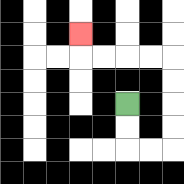{'start': '[5, 4]', 'end': '[3, 1]', 'path_directions': 'D,D,R,R,U,U,U,U,L,L,L,L,U', 'path_coordinates': '[[5, 4], [5, 5], [5, 6], [6, 6], [7, 6], [7, 5], [7, 4], [7, 3], [7, 2], [6, 2], [5, 2], [4, 2], [3, 2], [3, 1]]'}